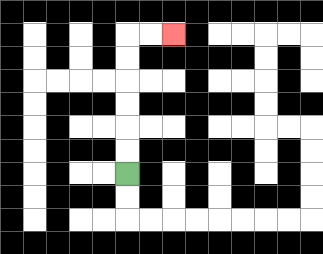{'start': '[5, 7]', 'end': '[7, 1]', 'path_directions': 'U,U,U,U,U,U,R,R', 'path_coordinates': '[[5, 7], [5, 6], [5, 5], [5, 4], [5, 3], [5, 2], [5, 1], [6, 1], [7, 1]]'}